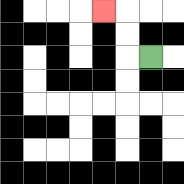{'start': '[6, 2]', 'end': '[4, 0]', 'path_directions': 'L,U,U,L', 'path_coordinates': '[[6, 2], [5, 2], [5, 1], [5, 0], [4, 0]]'}